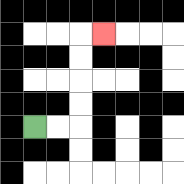{'start': '[1, 5]', 'end': '[4, 1]', 'path_directions': 'R,R,U,U,U,U,R', 'path_coordinates': '[[1, 5], [2, 5], [3, 5], [3, 4], [3, 3], [3, 2], [3, 1], [4, 1]]'}